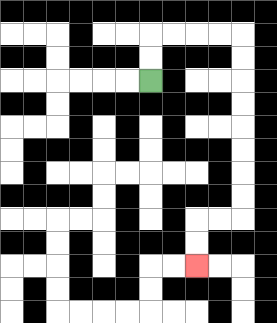{'start': '[6, 3]', 'end': '[8, 11]', 'path_directions': 'U,U,R,R,R,R,D,D,D,D,D,D,D,D,L,L,D,D', 'path_coordinates': '[[6, 3], [6, 2], [6, 1], [7, 1], [8, 1], [9, 1], [10, 1], [10, 2], [10, 3], [10, 4], [10, 5], [10, 6], [10, 7], [10, 8], [10, 9], [9, 9], [8, 9], [8, 10], [8, 11]]'}